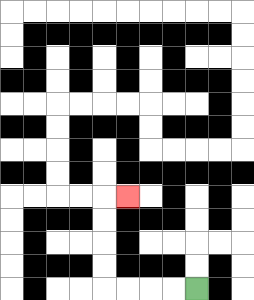{'start': '[8, 12]', 'end': '[5, 8]', 'path_directions': 'L,L,L,L,U,U,U,U,R', 'path_coordinates': '[[8, 12], [7, 12], [6, 12], [5, 12], [4, 12], [4, 11], [4, 10], [4, 9], [4, 8], [5, 8]]'}